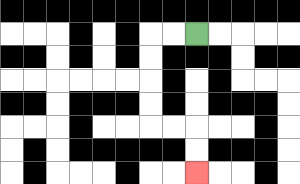{'start': '[8, 1]', 'end': '[8, 7]', 'path_directions': 'L,L,D,D,D,D,R,R,D,D', 'path_coordinates': '[[8, 1], [7, 1], [6, 1], [6, 2], [6, 3], [6, 4], [6, 5], [7, 5], [8, 5], [8, 6], [8, 7]]'}